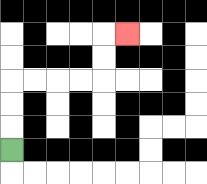{'start': '[0, 6]', 'end': '[5, 1]', 'path_directions': 'U,U,U,R,R,R,R,U,U,R', 'path_coordinates': '[[0, 6], [0, 5], [0, 4], [0, 3], [1, 3], [2, 3], [3, 3], [4, 3], [4, 2], [4, 1], [5, 1]]'}